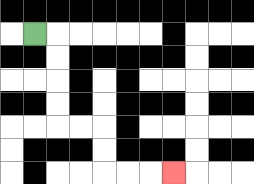{'start': '[1, 1]', 'end': '[7, 7]', 'path_directions': 'R,D,D,D,D,R,R,D,D,R,R,R', 'path_coordinates': '[[1, 1], [2, 1], [2, 2], [2, 3], [2, 4], [2, 5], [3, 5], [4, 5], [4, 6], [4, 7], [5, 7], [6, 7], [7, 7]]'}